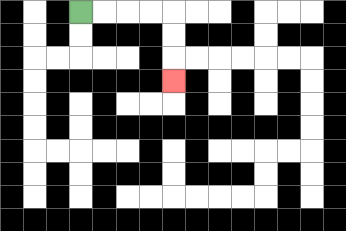{'start': '[3, 0]', 'end': '[7, 3]', 'path_directions': 'R,R,R,R,D,D,D', 'path_coordinates': '[[3, 0], [4, 0], [5, 0], [6, 0], [7, 0], [7, 1], [7, 2], [7, 3]]'}